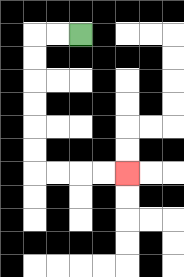{'start': '[3, 1]', 'end': '[5, 7]', 'path_directions': 'L,L,D,D,D,D,D,D,R,R,R,R', 'path_coordinates': '[[3, 1], [2, 1], [1, 1], [1, 2], [1, 3], [1, 4], [1, 5], [1, 6], [1, 7], [2, 7], [3, 7], [4, 7], [5, 7]]'}